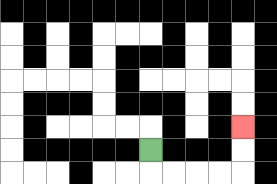{'start': '[6, 6]', 'end': '[10, 5]', 'path_directions': 'D,R,R,R,R,U,U', 'path_coordinates': '[[6, 6], [6, 7], [7, 7], [8, 7], [9, 7], [10, 7], [10, 6], [10, 5]]'}